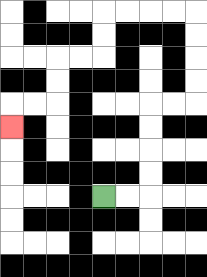{'start': '[4, 8]', 'end': '[0, 5]', 'path_directions': 'R,R,U,U,U,U,R,R,U,U,U,U,L,L,L,L,D,D,L,L,D,D,L,L,D', 'path_coordinates': '[[4, 8], [5, 8], [6, 8], [6, 7], [6, 6], [6, 5], [6, 4], [7, 4], [8, 4], [8, 3], [8, 2], [8, 1], [8, 0], [7, 0], [6, 0], [5, 0], [4, 0], [4, 1], [4, 2], [3, 2], [2, 2], [2, 3], [2, 4], [1, 4], [0, 4], [0, 5]]'}